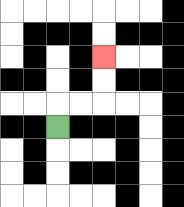{'start': '[2, 5]', 'end': '[4, 2]', 'path_directions': 'U,R,R,U,U', 'path_coordinates': '[[2, 5], [2, 4], [3, 4], [4, 4], [4, 3], [4, 2]]'}